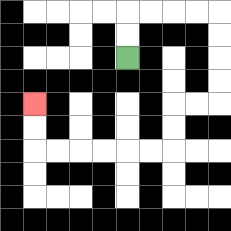{'start': '[5, 2]', 'end': '[1, 4]', 'path_directions': 'U,U,R,R,R,R,D,D,D,D,L,L,D,D,L,L,L,L,L,L,U,U', 'path_coordinates': '[[5, 2], [5, 1], [5, 0], [6, 0], [7, 0], [8, 0], [9, 0], [9, 1], [9, 2], [9, 3], [9, 4], [8, 4], [7, 4], [7, 5], [7, 6], [6, 6], [5, 6], [4, 6], [3, 6], [2, 6], [1, 6], [1, 5], [1, 4]]'}